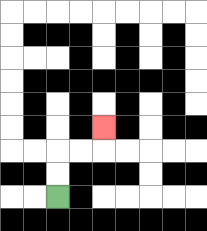{'start': '[2, 8]', 'end': '[4, 5]', 'path_directions': 'U,U,R,R,U', 'path_coordinates': '[[2, 8], [2, 7], [2, 6], [3, 6], [4, 6], [4, 5]]'}